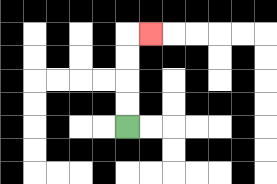{'start': '[5, 5]', 'end': '[6, 1]', 'path_directions': 'U,U,U,U,R', 'path_coordinates': '[[5, 5], [5, 4], [5, 3], [5, 2], [5, 1], [6, 1]]'}